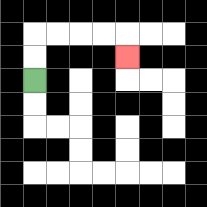{'start': '[1, 3]', 'end': '[5, 2]', 'path_directions': 'U,U,R,R,R,R,D', 'path_coordinates': '[[1, 3], [1, 2], [1, 1], [2, 1], [3, 1], [4, 1], [5, 1], [5, 2]]'}